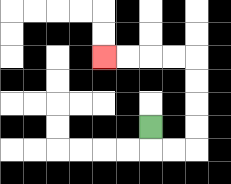{'start': '[6, 5]', 'end': '[4, 2]', 'path_directions': 'D,R,R,U,U,U,U,L,L,L,L', 'path_coordinates': '[[6, 5], [6, 6], [7, 6], [8, 6], [8, 5], [8, 4], [8, 3], [8, 2], [7, 2], [6, 2], [5, 2], [4, 2]]'}